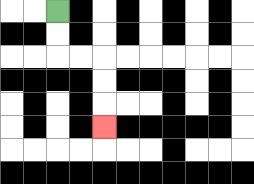{'start': '[2, 0]', 'end': '[4, 5]', 'path_directions': 'D,D,R,R,D,D,D', 'path_coordinates': '[[2, 0], [2, 1], [2, 2], [3, 2], [4, 2], [4, 3], [4, 4], [4, 5]]'}